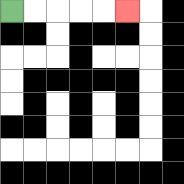{'start': '[0, 0]', 'end': '[5, 0]', 'path_directions': 'R,R,R,R,R', 'path_coordinates': '[[0, 0], [1, 0], [2, 0], [3, 0], [4, 0], [5, 0]]'}